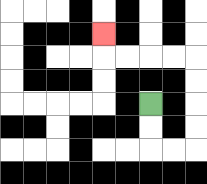{'start': '[6, 4]', 'end': '[4, 1]', 'path_directions': 'D,D,R,R,U,U,U,U,L,L,L,L,U', 'path_coordinates': '[[6, 4], [6, 5], [6, 6], [7, 6], [8, 6], [8, 5], [8, 4], [8, 3], [8, 2], [7, 2], [6, 2], [5, 2], [4, 2], [4, 1]]'}